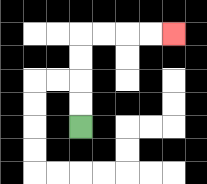{'start': '[3, 5]', 'end': '[7, 1]', 'path_directions': 'U,U,U,U,R,R,R,R', 'path_coordinates': '[[3, 5], [3, 4], [3, 3], [3, 2], [3, 1], [4, 1], [5, 1], [6, 1], [7, 1]]'}